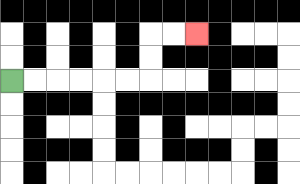{'start': '[0, 3]', 'end': '[8, 1]', 'path_directions': 'R,R,R,R,R,R,U,U,R,R', 'path_coordinates': '[[0, 3], [1, 3], [2, 3], [3, 3], [4, 3], [5, 3], [6, 3], [6, 2], [6, 1], [7, 1], [8, 1]]'}